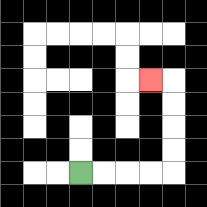{'start': '[3, 7]', 'end': '[6, 3]', 'path_directions': 'R,R,R,R,U,U,U,U,L', 'path_coordinates': '[[3, 7], [4, 7], [5, 7], [6, 7], [7, 7], [7, 6], [7, 5], [7, 4], [7, 3], [6, 3]]'}